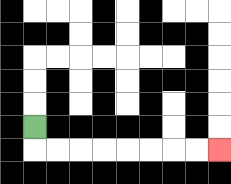{'start': '[1, 5]', 'end': '[9, 6]', 'path_directions': 'D,R,R,R,R,R,R,R,R', 'path_coordinates': '[[1, 5], [1, 6], [2, 6], [3, 6], [4, 6], [5, 6], [6, 6], [7, 6], [8, 6], [9, 6]]'}